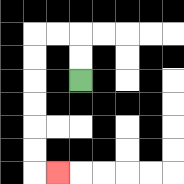{'start': '[3, 3]', 'end': '[2, 7]', 'path_directions': 'U,U,L,L,D,D,D,D,D,D,R', 'path_coordinates': '[[3, 3], [3, 2], [3, 1], [2, 1], [1, 1], [1, 2], [1, 3], [1, 4], [1, 5], [1, 6], [1, 7], [2, 7]]'}